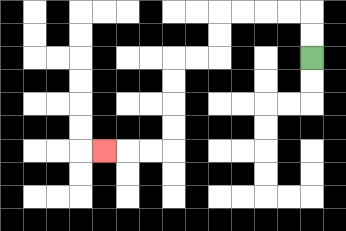{'start': '[13, 2]', 'end': '[4, 6]', 'path_directions': 'U,U,L,L,L,L,D,D,L,L,D,D,D,D,L,L,L', 'path_coordinates': '[[13, 2], [13, 1], [13, 0], [12, 0], [11, 0], [10, 0], [9, 0], [9, 1], [9, 2], [8, 2], [7, 2], [7, 3], [7, 4], [7, 5], [7, 6], [6, 6], [5, 6], [4, 6]]'}